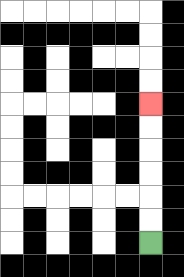{'start': '[6, 10]', 'end': '[6, 4]', 'path_directions': 'U,U,U,U,U,U', 'path_coordinates': '[[6, 10], [6, 9], [6, 8], [6, 7], [6, 6], [6, 5], [6, 4]]'}